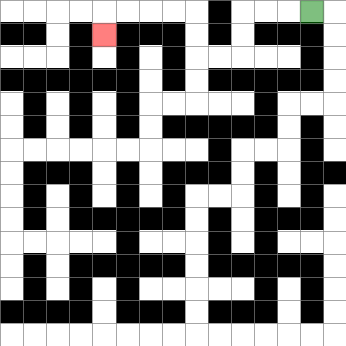{'start': '[13, 0]', 'end': '[4, 1]', 'path_directions': 'L,L,L,D,D,L,L,U,U,L,L,L,L,D', 'path_coordinates': '[[13, 0], [12, 0], [11, 0], [10, 0], [10, 1], [10, 2], [9, 2], [8, 2], [8, 1], [8, 0], [7, 0], [6, 0], [5, 0], [4, 0], [4, 1]]'}